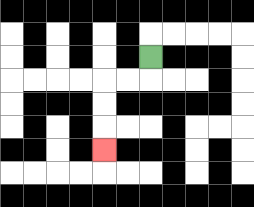{'start': '[6, 2]', 'end': '[4, 6]', 'path_directions': 'D,L,L,D,D,D', 'path_coordinates': '[[6, 2], [6, 3], [5, 3], [4, 3], [4, 4], [4, 5], [4, 6]]'}